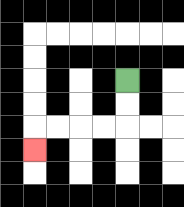{'start': '[5, 3]', 'end': '[1, 6]', 'path_directions': 'D,D,L,L,L,L,D', 'path_coordinates': '[[5, 3], [5, 4], [5, 5], [4, 5], [3, 5], [2, 5], [1, 5], [1, 6]]'}